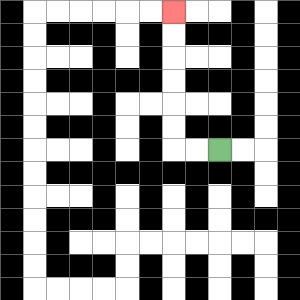{'start': '[9, 6]', 'end': '[7, 0]', 'path_directions': 'L,L,U,U,U,U,U,U', 'path_coordinates': '[[9, 6], [8, 6], [7, 6], [7, 5], [7, 4], [7, 3], [7, 2], [7, 1], [7, 0]]'}